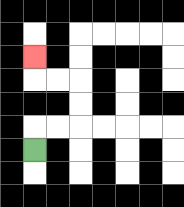{'start': '[1, 6]', 'end': '[1, 2]', 'path_directions': 'U,R,R,U,U,L,L,U', 'path_coordinates': '[[1, 6], [1, 5], [2, 5], [3, 5], [3, 4], [3, 3], [2, 3], [1, 3], [1, 2]]'}